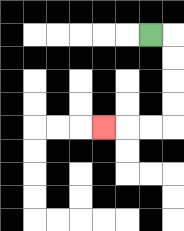{'start': '[6, 1]', 'end': '[4, 5]', 'path_directions': 'R,D,D,D,D,L,L,L', 'path_coordinates': '[[6, 1], [7, 1], [7, 2], [7, 3], [7, 4], [7, 5], [6, 5], [5, 5], [4, 5]]'}